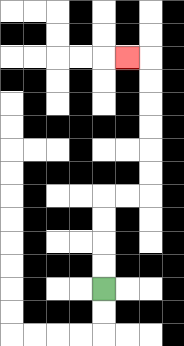{'start': '[4, 12]', 'end': '[5, 2]', 'path_directions': 'U,U,U,U,R,R,U,U,U,U,U,U,L', 'path_coordinates': '[[4, 12], [4, 11], [4, 10], [4, 9], [4, 8], [5, 8], [6, 8], [6, 7], [6, 6], [6, 5], [6, 4], [6, 3], [6, 2], [5, 2]]'}